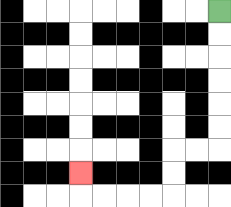{'start': '[9, 0]', 'end': '[3, 7]', 'path_directions': 'D,D,D,D,D,D,L,L,D,D,L,L,L,L,U', 'path_coordinates': '[[9, 0], [9, 1], [9, 2], [9, 3], [9, 4], [9, 5], [9, 6], [8, 6], [7, 6], [7, 7], [7, 8], [6, 8], [5, 8], [4, 8], [3, 8], [3, 7]]'}